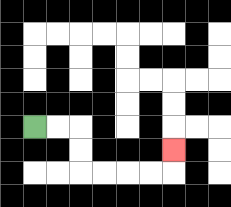{'start': '[1, 5]', 'end': '[7, 6]', 'path_directions': 'R,R,D,D,R,R,R,R,U', 'path_coordinates': '[[1, 5], [2, 5], [3, 5], [3, 6], [3, 7], [4, 7], [5, 7], [6, 7], [7, 7], [7, 6]]'}